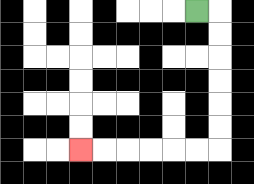{'start': '[8, 0]', 'end': '[3, 6]', 'path_directions': 'R,D,D,D,D,D,D,L,L,L,L,L,L', 'path_coordinates': '[[8, 0], [9, 0], [9, 1], [9, 2], [9, 3], [9, 4], [9, 5], [9, 6], [8, 6], [7, 6], [6, 6], [5, 6], [4, 6], [3, 6]]'}